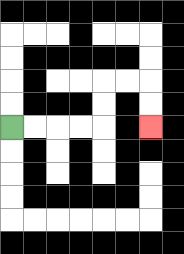{'start': '[0, 5]', 'end': '[6, 5]', 'path_directions': 'R,R,R,R,U,U,R,R,D,D', 'path_coordinates': '[[0, 5], [1, 5], [2, 5], [3, 5], [4, 5], [4, 4], [4, 3], [5, 3], [6, 3], [6, 4], [6, 5]]'}